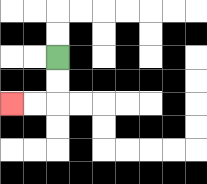{'start': '[2, 2]', 'end': '[0, 4]', 'path_directions': 'D,D,L,L', 'path_coordinates': '[[2, 2], [2, 3], [2, 4], [1, 4], [0, 4]]'}